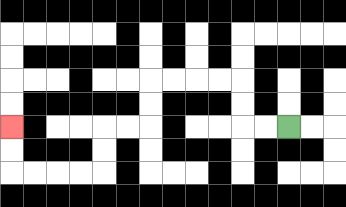{'start': '[12, 5]', 'end': '[0, 5]', 'path_directions': 'L,L,U,U,L,L,L,L,D,D,L,L,D,D,L,L,L,L,U,U', 'path_coordinates': '[[12, 5], [11, 5], [10, 5], [10, 4], [10, 3], [9, 3], [8, 3], [7, 3], [6, 3], [6, 4], [6, 5], [5, 5], [4, 5], [4, 6], [4, 7], [3, 7], [2, 7], [1, 7], [0, 7], [0, 6], [0, 5]]'}